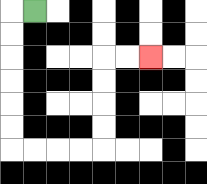{'start': '[1, 0]', 'end': '[6, 2]', 'path_directions': 'L,D,D,D,D,D,D,R,R,R,R,U,U,U,U,R,R', 'path_coordinates': '[[1, 0], [0, 0], [0, 1], [0, 2], [0, 3], [0, 4], [0, 5], [0, 6], [1, 6], [2, 6], [3, 6], [4, 6], [4, 5], [4, 4], [4, 3], [4, 2], [5, 2], [6, 2]]'}